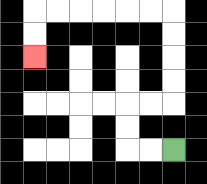{'start': '[7, 6]', 'end': '[1, 2]', 'path_directions': 'L,L,U,U,R,R,U,U,U,U,L,L,L,L,L,L,D,D', 'path_coordinates': '[[7, 6], [6, 6], [5, 6], [5, 5], [5, 4], [6, 4], [7, 4], [7, 3], [7, 2], [7, 1], [7, 0], [6, 0], [5, 0], [4, 0], [3, 0], [2, 0], [1, 0], [1, 1], [1, 2]]'}